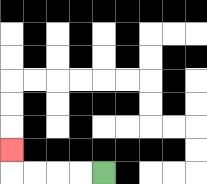{'start': '[4, 7]', 'end': '[0, 6]', 'path_directions': 'L,L,L,L,U', 'path_coordinates': '[[4, 7], [3, 7], [2, 7], [1, 7], [0, 7], [0, 6]]'}